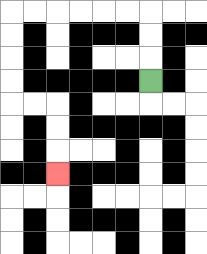{'start': '[6, 3]', 'end': '[2, 7]', 'path_directions': 'U,U,U,L,L,L,L,L,L,D,D,D,D,R,R,D,D,D', 'path_coordinates': '[[6, 3], [6, 2], [6, 1], [6, 0], [5, 0], [4, 0], [3, 0], [2, 0], [1, 0], [0, 0], [0, 1], [0, 2], [0, 3], [0, 4], [1, 4], [2, 4], [2, 5], [2, 6], [2, 7]]'}